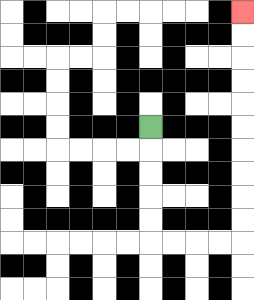{'start': '[6, 5]', 'end': '[10, 0]', 'path_directions': 'D,D,D,D,D,R,R,R,R,U,U,U,U,U,U,U,U,U,U', 'path_coordinates': '[[6, 5], [6, 6], [6, 7], [6, 8], [6, 9], [6, 10], [7, 10], [8, 10], [9, 10], [10, 10], [10, 9], [10, 8], [10, 7], [10, 6], [10, 5], [10, 4], [10, 3], [10, 2], [10, 1], [10, 0]]'}